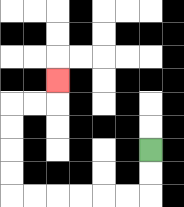{'start': '[6, 6]', 'end': '[2, 3]', 'path_directions': 'D,D,L,L,L,L,L,L,U,U,U,U,R,R,U', 'path_coordinates': '[[6, 6], [6, 7], [6, 8], [5, 8], [4, 8], [3, 8], [2, 8], [1, 8], [0, 8], [0, 7], [0, 6], [0, 5], [0, 4], [1, 4], [2, 4], [2, 3]]'}